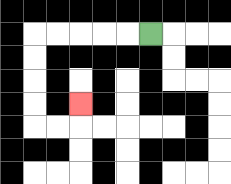{'start': '[6, 1]', 'end': '[3, 4]', 'path_directions': 'L,L,L,L,L,D,D,D,D,R,R,U', 'path_coordinates': '[[6, 1], [5, 1], [4, 1], [3, 1], [2, 1], [1, 1], [1, 2], [1, 3], [1, 4], [1, 5], [2, 5], [3, 5], [3, 4]]'}